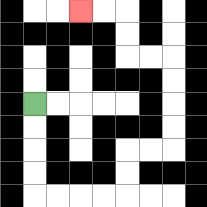{'start': '[1, 4]', 'end': '[3, 0]', 'path_directions': 'D,D,D,D,R,R,R,R,U,U,R,R,U,U,U,U,L,L,U,U,L,L', 'path_coordinates': '[[1, 4], [1, 5], [1, 6], [1, 7], [1, 8], [2, 8], [3, 8], [4, 8], [5, 8], [5, 7], [5, 6], [6, 6], [7, 6], [7, 5], [7, 4], [7, 3], [7, 2], [6, 2], [5, 2], [5, 1], [5, 0], [4, 0], [3, 0]]'}